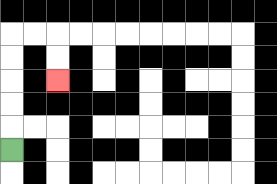{'start': '[0, 6]', 'end': '[2, 3]', 'path_directions': 'U,U,U,U,U,R,R,D,D', 'path_coordinates': '[[0, 6], [0, 5], [0, 4], [0, 3], [0, 2], [0, 1], [1, 1], [2, 1], [2, 2], [2, 3]]'}